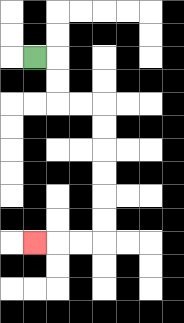{'start': '[1, 2]', 'end': '[1, 10]', 'path_directions': 'R,D,D,R,R,D,D,D,D,D,D,L,L,L', 'path_coordinates': '[[1, 2], [2, 2], [2, 3], [2, 4], [3, 4], [4, 4], [4, 5], [4, 6], [4, 7], [4, 8], [4, 9], [4, 10], [3, 10], [2, 10], [1, 10]]'}